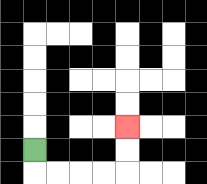{'start': '[1, 6]', 'end': '[5, 5]', 'path_directions': 'D,R,R,R,R,U,U', 'path_coordinates': '[[1, 6], [1, 7], [2, 7], [3, 7], [4, 7], [5, 7], [5, 6], [5, 5]]'}